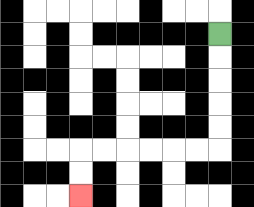{'start': '[9, 1]', 'end': '[3, 8]', 'path_directions': 'D,D,D,D,D,L,L,L,L,L,L,D,D', 'path_coordinates': '[[9, 1], [9, 2], [9, 3], [9, 4], [9, 5], [9, 6], [8, 6], [7, 6], [6, 6], [5, 6], [4, 6], [3, 6], [3, 7], [3, 8]]'}